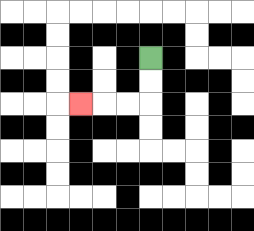{'start': '[6, 2]', 'end': '[3, 4]', 'path_directions': 'D,D,L,L,L', 'path_coordinates': '[[6, 2], [6, 3], [6, 4], [5, 4], [4, 4], [3, 4]]'}